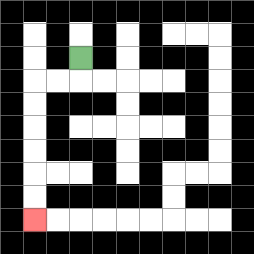{'start': '[3, 2]', 'end': '[1, 9]', 'path_directions': 'D,L,L,D,D,D,D,D,D', 'path_coordinates': '[[3, 2], [3, 3], [2, 3], [1, 3], [1, 4], [1, 5], [1, 6], [1, 7], [1, 8], [1, 9]]'}